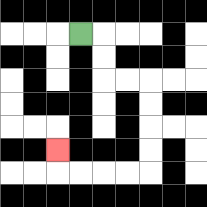{'start': '[3, 1]', 'end': '[2, 6]', 'path_directions': 'R,D,D,R,R,D,D,D,D,L,L,L,L,U', 'path_coordinates': '[[3, 1], [4, 1], [4, 2], [4, 3], [5, 3], [6, 3], [6, 4], [6, 5], [6, 6], [6, 7], [5, 7], [4, 7], [3, 7], [2, 7], [2, 6]]'}